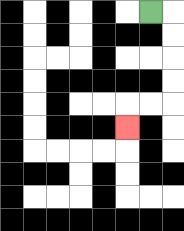{'start': '[6, 0]', 'end': '[5, 5]', 'path_directions': 'R,D,D,D,D,L,L,D', 'path_coordinates': '[[6, 0], [7, 0], [7, 1], [7, 2], [7, 3], [7, 4], [6, 4], [5, 4], [5, 5]]'}